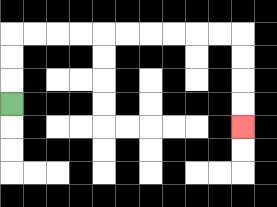{'start': '[0, 4]', 'end': '[10, 5]', 'path_directions': 'U,U,U,R,R,R,R,R,R,R,R,R,R,D,D,D,D', 'path_coordinates': '[[0, 4], [0, 3], [0, 2], [0, 1], [1, 1], [2, 1], [3, 1], [4, 1], [5, 1], [6, 1], [7, 1], [8, 1], [9, 1], [10, 1], [10, 2], [10, 3], [10, 4], [10, 5]]'}